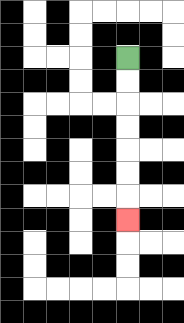{'start': '[5, 2]', 'end': '[5, 9]', 'path_directions': 'D,D,D,D,D,D,D', 'path_coordinates': '[[5, 2], [5, 3], [5, 4], [5, 5], [5, 6], [5, 7], [5, 8], [5, 9]]'}